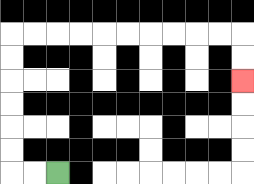{'start': '[2, 7]', 'end': '[10, 3]', 'path_directions': 'L,L,U,U,U,U,U,U,R,R,R,R,R,R,R,R,R,R,D,D', 'path_coordinates': '[[2, 7], [1, 7], [0, 7], [0, 6], [0, 5], [0, 4], [0, 3], [0, 2], [0, 1], [1, 1], [2, 1], [3, 1], [4, 1], [5, 1], [6, 1], [7, 1], [8, 1], [9, 1], [10, 1], [10, 2], [10, 3]]'}